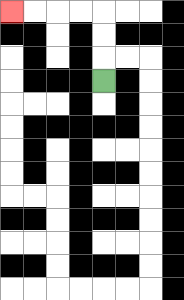{'start': '[4, 3]', 'end': '[0, 0]', 'path_directions': 'U,U,U,L,L,L,L', 'path_coordinates': '[[4, 3], [4, 2], [4, 1], [4, 0], [3, 0], [2, 0], [1, 0], [0, 0]]'}